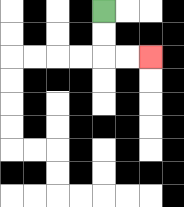{'start': '[4, 0]', 'end': '[6, 2]', 'path_directions': 'D,D,R,R', 'path_coordinates': '[[4, 0], [4, 1], [4, 2], [5, 2], [6, 2]]'}